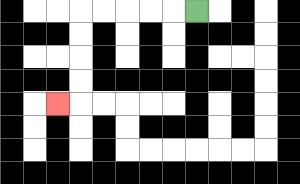{'start': '[8, 0]', 'end': '[2, 4]', 'path_directions': 'L,L,L,L,L,D,D,D,D,L', 'path_coordinates': '[[8, 0], [7, 0], [6, 0], [5, 0], [4, 0], [3, 0], [3, 1], [3, 2], [3, 3], [3, 4], [2, 4]]'}